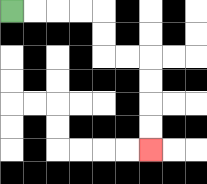{'start': '[0, 0]', 'end': '[6, 6]', 'path_directions': 'R,R,R,R,D,D,R,R,D,D,D,D', 'path_coordinates': '[[0, 0], [1, 0], [2, 0], [3, 0], [4, 0], [4, 1], [4, 2], [5, 2], [6, 2], [6, 3], [6, 4], [6, 5], [6, 6]]'}